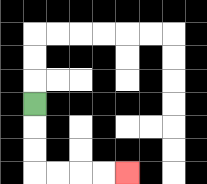{'start': '[1, 4]', 'end': '[5, 7]', 'path_directions': 'D,D,D,R,R,R,R', 'path_coordinates': '[[1, 4], [1, 5], [1, 6], [1, 7], [2, 7], [3, 7], [4, 7], [5, 7]]'}